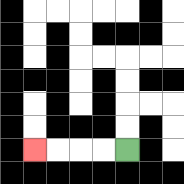{'start': '[5, 6]', 'end': '[1, 6]', 'path_directions': 'L,L,L,L', 'path_coordinates': '[[5, 6], [4, 6], [3, 6], [2, 6], [1, 6]]'}